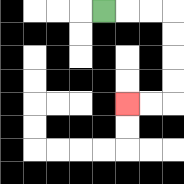{'start': '[4, 0]', 'end': '[5, 4]', 'path_directions': 'R,R,R,D,D,D,D,L,L', 'path_coordinates': '[[4, 0], [5, 0], [6, 0], [7, 0], [7, 1], [7, 2], [7, 3], [7, 4], [6, 4], [5, 4]]'}